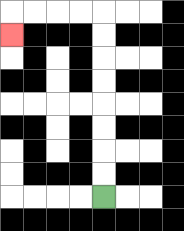{'start': '[4, 8]', 'end': '[0, 1]', 'path_directions': 'U,U,U,U,U,U,U,U,L,L,L,L,D', 'path_coordinates': '[[4, 8], [4, 7], [4, 6], [4, 5], [4, 4], [4, 3], [4, 2], [4, 1], [4, 0], [3, 0], [2, 0], [1, 0], [0, 0], [0, 1]]'}